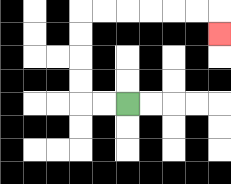{'start': '[5, 4]', 'end': '[9, 1]', 'path_directions': 'L,L,U,U,U,U,R,R,R,R,R,R,D', 'path_coordinates': '[[5, 4], [4, 4], [3, 4], [3, 3], [3, 2], [3, 1], [3, 0], [4, 0], [5, 0], [6, 0], [7, 0], [8, 0], [9, 0], [9, 1]]'}